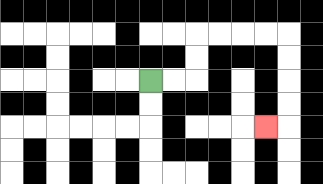{'start': '[6, 3]', 'end': '[11, 5]', 'path_directions': 'R,R,U,U,R,R,R,R,D,D,D,D,L', 'path_coordinates': '[[6, 3], [7, 3], [8, 3], [8, 2], [8, 1], [9, 1], [10, 1], [11, 1], [12, 1], [12, 2], [12, 3], [12, 4], [12, 5], [11, 5]]'}